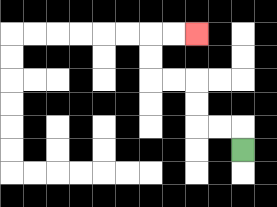{'start': '[10, 6]', 'end': '[8, 1]', 'path_directions': 'U,L,L,U,U,L,L,U,U,R,R', 'path_coordinates': '[[10, 6], [10, 5], [9, 5], [8, 5], [8, 4], [8, 3], [7, 3], [6, 3], [6, 2], [6, 1], [7, 1], [8, 1]]'}